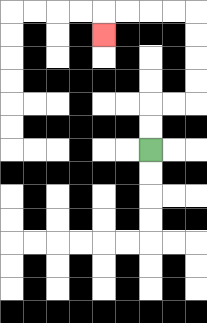{'start': '[6, 6]', 'end': '[4, 1]', 'path_directions': 'U,U,R,R,U,U,U,U,L,L,L,L,D', 'path_coordinates': '[[6, 6], [6, 5], [6, 4], [7, 4], [8, 4], [8, 3], [8, 2], [8, 1], [8, 0], [7, 0], [6, 0], [5, 0], [4, 0], [4, 1]]'}